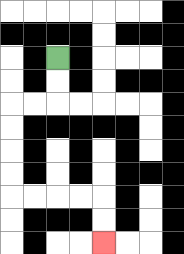{'start': '[2, 2]', 'end': '[4, 10]', 'path_directions': 'D,D,L,L,D,D,D,D,R,R,R,R,D,D', 'path_coordinates': '[[2, 2], [2, 3], [2, 4], [1, 4], [0, 4], [0, 5], [0, 6], [0, 7], [0, 8], [1, 8], [2, 8], [3, 8], [4, 8], [4, 9], [4, 10]]'}